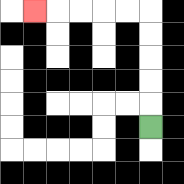{'start': '[6, 5]', 'end': '[1, 0]', 'path_directions': 'U,U,U,U,U,L,L,L,L,L', 'path_coordinates': '[[6, 5], [6, 4], [6, 3], [6, 2], [6, 1], [6, 0], [5, 0], [4, 0], [3, 0], [2, 0], [1, 0]]'}